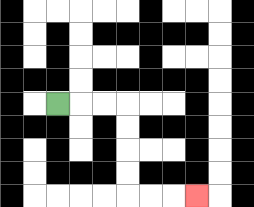{'start': '[2, 4]', 'end': '[8, 8]', 'path_directions': 'R,R,R,D,D,D,D,R,R,R', 'path_coordinates': '[[2, 4], [3, 4], [4, 4], [5, 4], [5, 5], [5, 6], [5, 7], [5, 8], [6, 8], [7, 8], [8, 8]]'}